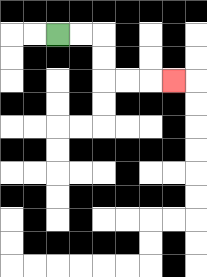{'start': '[2, 1]', 'end': '[7, 3]', 'path_directions': 'R,R,D,D,R,R,R', 'path_coordinates': '[[2, 1], [3, 1], [4, 1], [4, 2], [4, 3], [5, 3], [6, 3], [7, 3]]'}